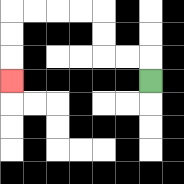{'start': '[6, 3]', 'end': '[0, 3]', 'path_directions': 'U,L,L,U,U,L,L,L,L,D,D,D', 'path_coordinates': '[[6, 3], [6, 2], [5, 2], [4, 2], [4, 1], [4, 0], [3, 0], [2, 0], [1, 0], [0, 0], [0, 1], [0, 2], [0, 3]]'}